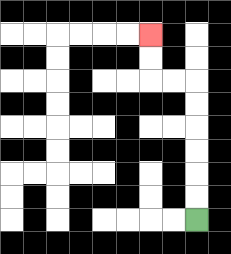{'start': '[8, 9]', 'end': '[6, 1]', 'path_directions': 'U,U,U,U,U,U,L,L,U,U', 'path_coordinates': '[[8, 9], [8, 8], [8, 7], [8, 6], [8, 5], [8, 4], [8, 3], [7, 3], [6, 3], [6, 2], [6, 1]]'}